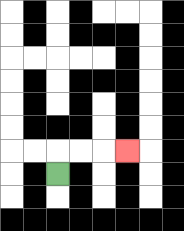{'start': '[2, 7]', 'end': '[5, 6]', 'path_directions': 'U,R,R,R', 'path_coordinates': '[[2, 7], [2, 6], [3, 6], [4, 6], [5, 6]]'}